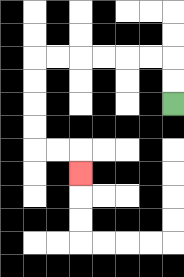{'start': '[7, 4]', 'end': '[3, 7]', 'path_directions': 'U,U,L,L,L,L,L,L,D,D,D,D,R,R,D', 'path_coordinates': '[[7, 4], [7, 3], [7, 2], [6, 2], [5, 2], [4, 2], [3, 2], [2, 2], [1, 2], [1, 3], [1, 4], [1, 5], [1, 6], [2, 6], [3, 6], [3, 7]]'}